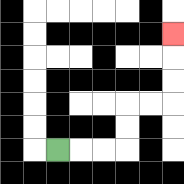{'start': '[2, 6]', 'end': '[7, 1]', 'path_directions': 'R,R,R,U,U,R,R,U,U,U', 'path_coordinates': '[[2, 6], [3, 6], [4, 6], [5, 6], [5, 5], [5, 4], [6, 4], [7, 4], [7, 3], [7, 2], [7, 1]]'}